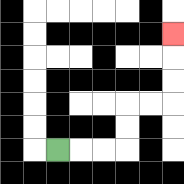{'start': '[2, 6]', 'end': '[7, 1]', 'path_directions': 'R,R,R,U,U,R,R,U,U,U', 'path_coordinates': '[[2, 6], [3, 6], [4, 6], [5, 6], [5, 5], [5, 4], [6, 4], [7, 4], [7, 3], [7, 2], [7, 1]]'}